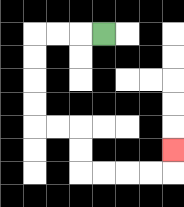{'start': '[4, 1]', 'end': '[7, 6]', 'path_directions': 'L,L,L,D,D,D,D,R,R,D,D,R,R,R,R,U', 'path_coordinates': '[[4, 1], [3, 1], [2, 1], [1, 1], [1, 2], [1, 3], [1, 4], [1, 5], [2, 5], [3, 5], [3, 6], [3, 7], [4, 7], [5, 7], [6, 7], [7, 7], [7, 6]]'}